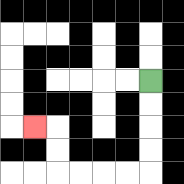{'start': '[6, 3]', 'end': '[1, 5]', 'path_directions': 'D,D,D,D,L,L,L,L,U,U,L', 'path_coordinates': '[[6, 3], [6, 4], [6, 5], [6, 6], [6, 7], [5, 7], [4, 7], [3, 7], [2, 7], [2, 6], [2, 5], [1, 5]]'}